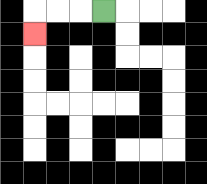{'start': '[4, 0]', 'end': '[1, 1]', 'path_directions': 'L,L,L,D', 'path_coordinates': '[[4, 0], [3, 0], [2, 0], [1, 0], [1, 1]]'}